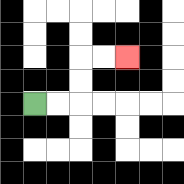{'start': '[1, 4]', 'end': '[5, 2]', 'path_directions': 'R,R,U,U,R,R', 'path_coordinates': '[[1, 4], [2, 4], [3, 4], [3, 3], [3, 2], [4, 2], [5, 2]]'}